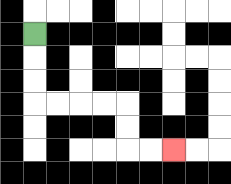{'start': '[1, 1]', 'end': '[7, 6]', 'path_directions': 'D,D,D,R,R,R,R,D,D,R,R', 'path_coordinates': '[[1, 1], [1, 2], [1, 3], [1, 4], [2, 4], [3, 4], [4, 4], [5, 4], [5, 5], [5, 6], [6, 6], [7, 6]]'}